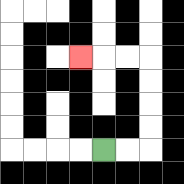{'start': '[4, 6]', 'end': '[3, 2]', 'path_directions': 'R,R,U,U,U,U,L,L,L', 'path_coordinates': '[[4, 6], [5, 6], [6, 6], [6, 5], [6, 4], [6, 3], [6, 2], [5, 2], [4, 2], [3, 2]]'}